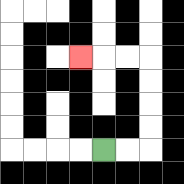{'start': '[4, 6]', 'end': '[3, 2]', 'path_directions': 'R,R,U,U,U,U,L,L,L', 'path_coordinates': '[[4, 6], [5, 6], [6, 6], [6, 5], [6, 4], [6, 3], [6, 2], [5, 2], [4, 2], [3, 2]]'}